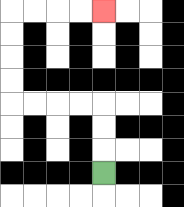{'start': '[4, 7]', 'end': '[4, 0]', 'path_directions': 'U,U,U,L,L,L,L,U,U,U,U,R,R,R,R', 'path_coordinates': '[[4, 7], [4, 6], [4, 5], [4, 4], [3, 4], [2, 4], [1, 4], [0, 4], [0, 3], [0, 2], [0, 1], [0, 0], [1, 0], [2, 0], [3, 0], [4, 0]]'}